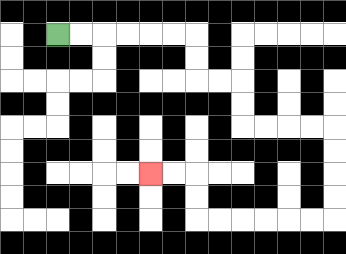{'start': '[2, 1]', 'end': '[6, 7]', 'path_directions': 'R,R,R,R,R,R,D,D,R,R,D,D,R,R,R,R,D,D,D,D,L,L,L,L,L,L,U,U,L,L', 'path_coordinates': '[[2, 1], [3, 1], [4, 1], [5, 1], [6, 1], [7, 1], [8, 1], [8, 2], [8, 3], [9, 3], [10, 3], [10, 4], [10, 5], [11, 5], [12, 5], [13, 5], [14, 5], [14, 6], [14, 7], [14, 8], [14, 9], [13, 9], [12, 9], [11, 9], [10, 9], [9, 9], [8, 9], [8, 8], [8, 7], [7, 7], [6, 7]]'}